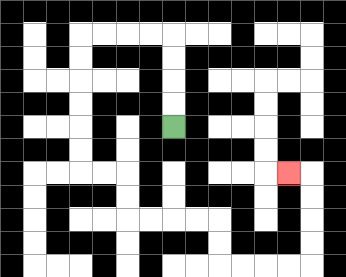{'start': '[7, 5]', 'end': '[12, 7]', 'path_directions': 'U,U,U,U,L,L,L,L,D,D,D,D,D,D,R,R,D,D,R,R,R,R,D,D,R,R,R,R,U,U,U,U,L', 'path_coordinates': '[[7, 5], [7, 4], [7, 3], [7, 2], [7, 1], [6, 1], [5, 1], [4, 1], [3, 1], [3, 2], [3, 3], [3, 4], [3, 5], [3, 6], [3, 7], [4, 7], [5, 7], [5, 8], [5, 9], [6, 9], [7, 9], [8, 9], [9, 9], [9, 10], [9, 11], [10, 11], [11, 11], [12, 11], [13, 11], [13, 10], [13, 9], [13, 8], [13, 7], [12, 7]]'}